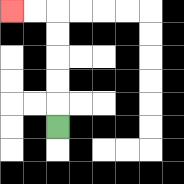{'start': '[2, 5]', 'end': '[0, 0]', 'path_directions': 'U,U,U,U,U,L,L', 'path_coordinates': '[[2, 5], [2, 4], [2, 3], [2, 2], [2, 1], [2, 0], [1, 0], [0, 0]]'}